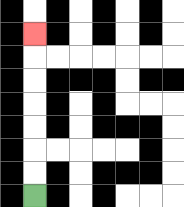{'start': '[1, 8]', 'end': '[1, 1]', 'path_directions': 'U,U,U,U,U,U,U', 'path_coordinates': '[[1, 8], [1, 7], [1, 6], [1, 5], [1, 4], [1, 3], [1, 2], [1, 1]]'}